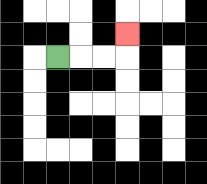{'start': '[2, 2]', 'end': '[5, 1]', 'path_directions': 'R,R,R,U', 'path_coordinates': '[[2, 2], [3, 2], [4, 2], [5, 2], [5, 1]]'}